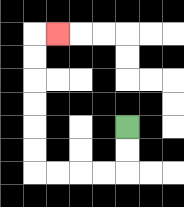{'start': '[5, 5]', 'end': '[2, 1]', 'path_directions': 'D,D,L,L,L,L,U,U,U,U,U,U,R', 'path_coordinates': '[[5, 5], [5, 6], [5, 7], [4, 7], [3, 7], [2, 7], [1, 7], [1, 6], [1, 5], [1, 4], [1, 3], [1, 2], [1, 1], [2, 1]]'}